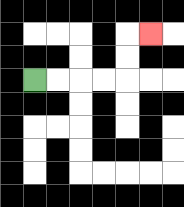{'start': '[1, 3]', 'end': '[6, 1]', 'path_directions': 'R,R,R,R,U,U,R', 'path_coordinates': '[[1, 3], [2, 3], [3, 3], [4, 3], [5, 3], [5, 2], [5, 1], [6, 1]]'}